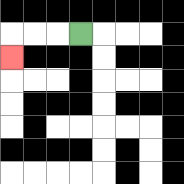{'start': '[3, 1]', 'end': '[0, 2]', 'path_directions': 'L,L,L,D', 'path_coordinates': '[[3, 1], [2, 1], [1, 1], [0, 1], [0, 2]]'}